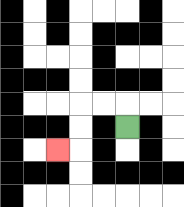{'start': '[5, 5]', 'end': '[2, 6]', 'path_directions': 'U,L,L,D,D,L', 'path_coordinates': '[[5, 5], [5, 4], [4, 4], [3, 4], [3, 5], [3, 6], [2, 6]]'}